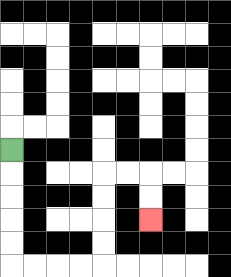{'start': '[0, 6]', 'end': '[6, 9]', 'path_directions': 'D,D,D,D,D,R,R,R,R,U,U,U,U,R,R,D,D', 'path_coordinates': '[[0, 6], [0, 7], [0, 8], [0, 9], [0, 10], [0, 11], [1, 11], [2, 11], [3, 11], [4, 11], [4, 10], [4, 9], [4, 8], [4, 7], [5, 7], [6, 7], [6, 8], [6, 9]]'}